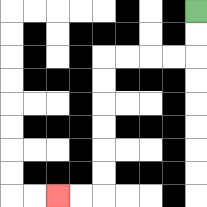{'start': '[8, 0]', 'end': '[2, 8]', 'path_directions': 'D,D,L,L,L,L,D,D,D,D,D,D,L,L', 'path_coordinates': '[[8, 0], [8, 1], [8, 2], [7, 2], [6, 2], [5, 2], [4, 2], [4, 3], [4, 4], [4, 5], [4, 6], [4, 7], [4, 8], [3, 8], [2, 8]]'}